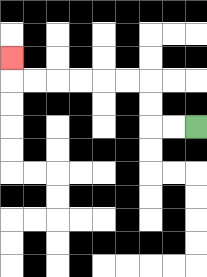{'start': '[8, 5]', 'end': '[0, 2]', 'path_directions': 'L,L,U,U,L,L,L,L,L,L,U', 'path_coordinates': '[[8, 5], [7, 5], [6, 5], [6, 4], [6, 3], [5, 3], [4, 3], [3, 3], [2, 3], [1, 3], [0, 3], [0, 2]]'}